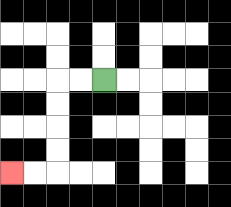{'start': '[4, 3]', 'end': '[0, 7]', 'path_directions': 'L,L,D,D,D,D,L,L', 'path_coordinates': '[[4, 3], [3, 3], [2, 3], [2, 4], [2, 5], [2, 6], [2, 7], [1, 7], [0, 7]]'}